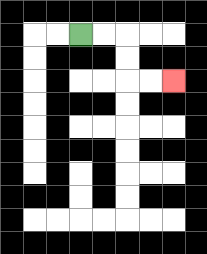{'start': '[3, 1]', 'end': '[7, 3]', 'path_directions': 'R,R,D,D,R,R', 'path_coordinates': '[[3, 1], [4, 1], [5, 1], [5, 2], [5, 3], [6, 3], [7, 3]]'}